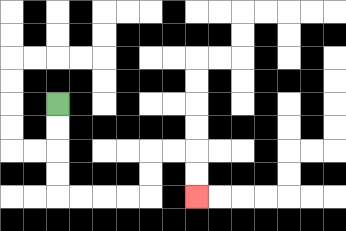{'start': '[2, 4]', 'end': '[8, 8]', 'path_directions': 'D,D,D,D,R,R,R,R,U,U,R,R,D,D', 'path_coordinates': '[[2, 4], [2, 5], [2, 6], [2, 7], [2, 8], [3, 8], [4, 8], [5, 8], [6, 8], [6, 7], [6, 6], [7, 6], [8, 6], [8, 7], [8, 8]]'}